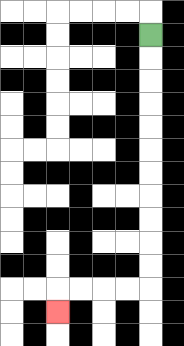{'start': '[6, 1]', 'end': '[2, 13]', 'path_directions': 'D,D,D,D,D,D,D,D,D,D,D,L,L,L,L,D', 'path_coordinates': '[[6, 1], [6, 2], [6, 3], [6, 4], [6, 5], [6, 6], [6, 7], [6, 8], [6, 9], [6, 10], [6, 11], [6, 12], [5, 12], [4, 12], [3, 12], [2, 12], [2, 13]]'}